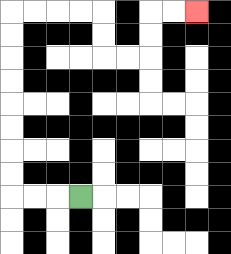{'start': '[3, 8]', 'end': '[8, 0]', 'path_directions': 'L,L,L,U,U,U,U,U,U,U,U,R,R,R,R,D,D,R,R,U,U,R,R', 'path_coordinates': '[[3, 8], [2, 8], [1, 8], [0, 8], [0, 7], [0, 6], [0, 5], [0, 4], [0, 3], [0, 2], [0, 1], [0, 0], [1, 0], [2, 0], [3, 0], [4, 0], [4, 1], [4, 2], [5, 2], [6, 2], [6, 1], [6, 0], [7, 0], [8, 0]]'}